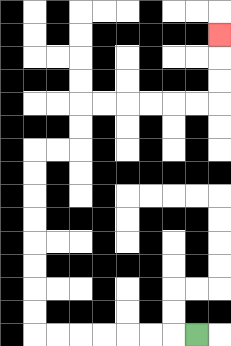{'start': '[8, 14]', 'end': '[9, 1]', 'path_directions': 'L,L,L,L,L,L,L,U,U,U,U,U,U,U,U,R,R,U,U,R,R,R,R,R,R,U,U,U', 'path_coordinates': '[[8, 14], [7, 14], [6, 14], [5, 14], [4, 14], [3, 14], [2, 14], [1, 14], [1, 13], [1, 12], [1, 11], [1, 10], [1, 9], [1, 8], [1, 7], [1, 6], [2, 6], [3, 6], [3, 5], [3, 4], [4, 4], [5, 4], [6, 4], [7, 4], [8, 4], [9, 4], [9, 3], [9, 2], [9, 1]]'}